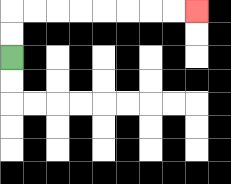{'start': '[0, 2]', 'end': '[8, 0]', 'path_directions': 'U,U,R,R,R,R,R,R,R,R', 'path_coordinates': '[[0, 2], [0, 1], [0, 0], [1, 0], [2, 0], [3, 0], [4, 0], [5, 0], [6, 0], [7, 0], [8, 0]]'}